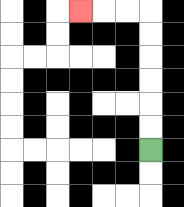{'start': '[6, 6]', 'end': '[3, 0]', 'path_directions': 'U,U,U,U,U,U,L,L,L', 'path_coordinates': '[[6, 6], [6, 5], [6, 4], [6, 3], [6, 2], [6, 1], [6, 0], [5, 0], [4, 0], [3, 0]]'}